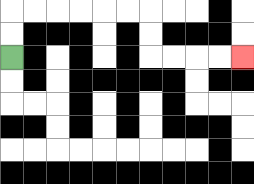{'start': '[0, 2]', 'end': '[10, 2]', 'path_directions': 'U,U,R,R,R,R,R,R,D,D,R,R,R,R', 'path_coordinates': '[[0, 2], [0, 1], [0, 0], [1, 0], [2, 0], [3, 0], [4, 0], [5, 0], [6, 0], [6, 1], [6, 2], [7, 2], [8, 2], [9, 2], [10, 2]]'}